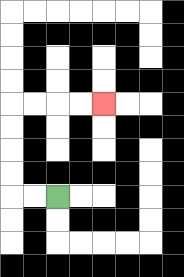{'start': '[2, 8]', 'end': '[4, 4]', 'path_directions': 'L,L,U,U,U,U,R,R,R,R', 'path_coordinates': '[[2, 8], [1, 8], [0, 8], [0, 7], [0, 6], [0, 5], [0, 4], [1, 4], [2, 4], [3, 4], [4, 4]]'}